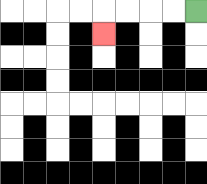{'start': '[8, 0]', 'end': '[4, 1]', 'path_directions': 'L,L,L,L,D', 'path_coordinates': '[[8, 0], [7, 0], [6, 0], [5, 0], [4, 0], [4, 1]]'}